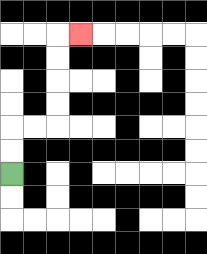{'start': '[0, 7]', 'end': '[3, 1]', 'path_directions': 'U,U,R,R,U,U,U,U,R', 'path_coordinates': '[[0, 7], [0, 6], [0, 5], [1, 5], [2, 5], [2, 4], [2, 3], [2, 2], [2, 1], [3, 1]]'}